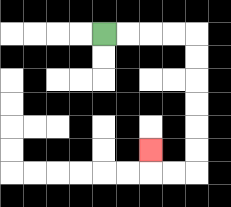{'start': '[4, 1]', 'end': '[6, 6]', 'path_directions': 'R,R,R,R,D,D,D,D,D,D,L,L,U', 'path_coordinates': '[[4, 1], [5, 1], [6, 1], [7, 1], [8, 1], [8, 2], [8, 3], [8, 4], [8, 5], [8, 6], [8, 7], [7, 7], [6, 7], [6, 6]]'}